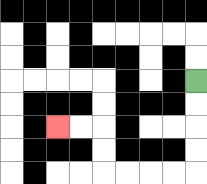{'start': '[8, 3]', 'end': '[2, 5]', 'path_directions': 'D,D,D,D,L,L,L,L,U,U,L,L', 'path_coordinates': '[[8, 3], [8, 4], [8, 5], [8, 6], [8, 7], [7, 7], [6, 7], [5, 7], [4, 7], [4, 6], [4, 5], [3, 5], [2, 5]]'}